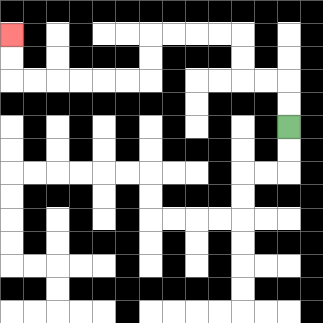{'start': '[12, 5]', 'end': '[0, 1]', 'path_directions': 'U,U,L,L,U,U,L,L,L,L,D,D,L,L,L,L,L,L,U,U', 'path_coordinates': '[[12, 5], [12, 4], [12, 3], [11, 3], [10, 3], [10, 2], [10, 1], [9, 1], [8, 1], [7, 1], [6, 1], [6, 2], [6, 3], [5, 3], [4, 3], [3, 3], [2, 3], [1, 3], [0, 3], [0, 2], [0, 1]]'}